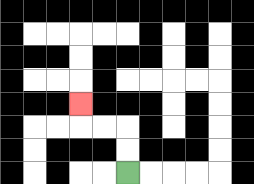{'start': '[5, 7]', 'end': '[3, 4]', 'path_directions': 'U,U,L,L,U', 'path_coordinates': '[[5, 7], [5, 6], [5, 5], [4, 5], [3, 5], [3, 4]]'}